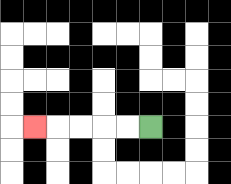{'start': '[6, 5]', 'end': '[1, 5]', 'path_directions': 'L,L,L,L,L', 'path_coordinates': '[[6, 5], [5, 5], [4, 5], [3, 5], [2, 5], [1, 5]]'}